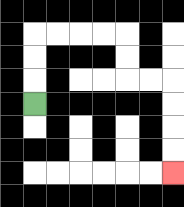{'start': '[1, 4]', 'end': '[7, 7]', 'path_directions': 'U,U,U,R,R,R,R,D,D,R,R,D,D,D,D', 'path_coordinates': '[[1, 4], [1, 3], [1, 2], [1, 1], [2, 1], [3, 1], [4, 1], [5, 1], [5, 2], [5, 3], [6, 3], [7, 3], [7, 4], [7, 5], [7, 6], [7, 7]]'}